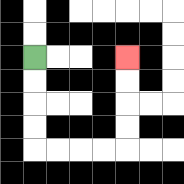{'start': '[1, 2]', 'end': '[5, 2]', 'path_directions': 'D,D,D,D,R,R,R,R,U,U,U,U', 'path_coordinates': '[[1, 2], [1, 3], [1, 4], [1, 5], [1, 6], [2, 6], [3, 6], [4, 6], [5, 6], [5, 5], [5, 4], [5, 3], [5, 2]]'}